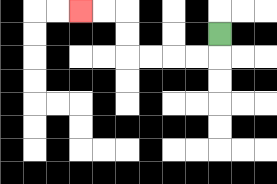{'start': '[9, 1]', 'end': '[3, 0]', 'path_directions': 'D,L,L,L,L,U,U,L,L', 'path_coordinates': '[[9, 1], [9, 2], [8, 2], [7, 2], [6, 2], [5, 2], [5, 1], [5, 0], [4, 0], [3, 0]]'}